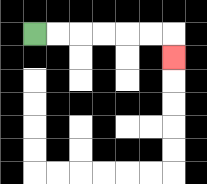{'start': '[1, 1]', 'end': '[7, 2]', 'path_directions': 'R,R,R,R,R,R,D', 'path_coordinates': '[[1, 1], [2, 1], [3, 1], [4, 1], [5, 1], [6, 1], [7, 1], [7, 2]]'}